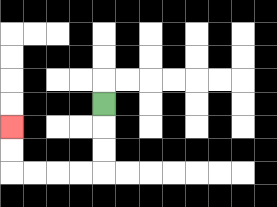{'start': '[4, 4]', 'end': '[0, 5]', 'path_directions': 'D,D,D,L,L,L,L,U,U', 'path_coordinates': '[[4, 4], [4, 5], [4, 6], [4, 7], [3, 7], [2, 7], [1, 7], [0, 7], [0, 6], [0, 5]]'}